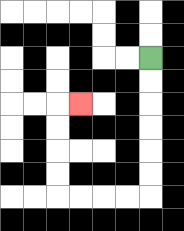{'start': '[6, 2]', 'end': '[3, 4]', 'path_directions': 'D,D,D,D,D,D,L,L,L,L,U,U,U,U,R', 'path_coordinates': '[[6, 2], [6, 3], [6, 4], [6, 5], [6, 6], [6, 7], [6, 8], [5, 8], [4, 8], [3, 8], [2, 8], [2, 7], [2, 6], [2, 5], [2, 4], [3, 4]]'}